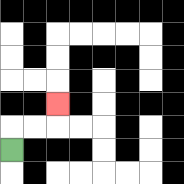{'start': '[0, 6]', 'end': '[2, 4]', 'path_directions': 'U,R,R,U', 'path_coordinates': '[[0, 6], [0, 5], [1, 5], [2, 5], [2, 4]]'}